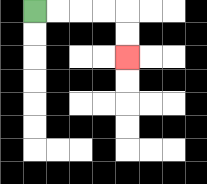{'start': '[1, 0]', 'end': '[5, 2]', 'path_directions': 'R,R,R,R,D,D', 'path_coordinates': '[[1, 0], [2, 0], [3, 0], [4, 0], [5, 0], [5, 1], [5, 2]]'}